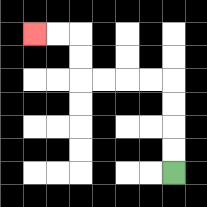{'start': '[7, 7]', 'end': '[1, 1]', 'path_directions': 'U,U,U,U,L,L,L,L,U,U,L,L', 'path_coordinates': '[[7, 7], [7, 6], [7, 5], [7, 4], [7, 3], [6, 3], [5, 3], [4, 3], [3, 3], [3, 2], [3, 1], [2, 1], [1, 1]]'}